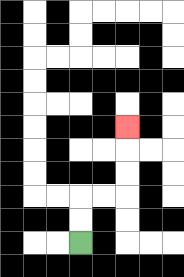{'start': '[3, 10]', 'end': '[5, 5]', 'path_directions': 'U,U,R,R,U,U,U', 'path_coordinates': '[[3, 10], [3, 9], [3, 8], [4, 8], [5, 8], [5, 7], [5, 6], [5, 5]]'}